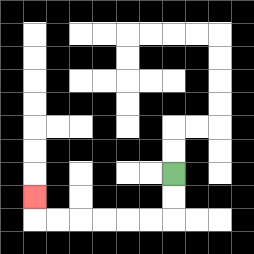{'start': '[7, 7]', 'end': '[1, 8]', 'path_directions': 'D,D,L,L,L,L,L,L,U', 'path_coordinates': '[[7, 7], [7, 8], [7, 9], [6, 9], [5, 9], [4, 9], [3, 9], [2, 9], [1, 9], [1, 8]]'}